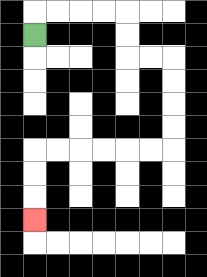{'start': '[1, 1]', 'end': '[1, 9]', 'path_directions': 'U,R,R,R,R,D,D,R,R,D,D,D,D,L,L,L,L,L,L,D,D,D', 'path_coordinates': '[[1, 1], [1, 0], [2, 0], [3, 0], [4, 0], [5, 0], [5, 1], [5, 2], [6, 2], [7, 2], [7, 3], [7, 4], [7, 5], [7, 6], [6, 6], [5, 6], [4, 6], [3, 6], [2, 6], [1, 6], [1, 7], [1, 8], [1, 9]]'}